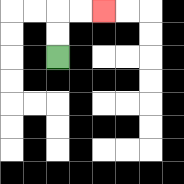{'start': '[2, 2]', 'end': '[4, 0]', 'path_directions': 'U,U,R,R', 'path_coordinates': '[[2, 2], [2, 1], [2, 0], [3, 0], [4, 0]]'}